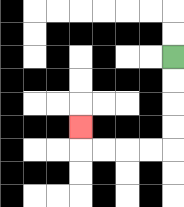{'start': '[7, 2]', 'end': '[3, 5]', 'path_directions': 'D,D,D,D,L,L,L,L,U', 'path_coordinates': '[[7, 2], [7, 3], [7, 4], [7, 5], [7, 6], [6, 6], [5, 6], [4, 6], [3, 6], [3, 5]]'}